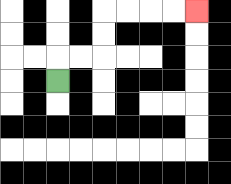{'start': '[2, 3]', 'end': '[8, 0]', 'path_directions': 'U,R,R,U,U,R,R,R,R', 'path_coordinates': '[[2, 3], [2, 2], [3, 2], [4, 2], [4, 1], [4, 0], [5, 0], [6, 0], [7, 0], [8, 0]]'}